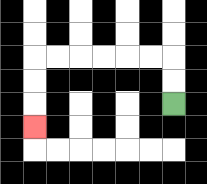{'start': '[7, 4]', 'end': '[1, 5]', 'path_directions': 'U,U,L,L,L,L,L,L,D,D,D', 'path_coordinates': '[[7, 4], [7, 3], [7, 2], [6, 2], [5, 2], [4, 2], [3, 2], [2, 2], [1, 2], [1, 3], [1, 4], [1, 5]]'}